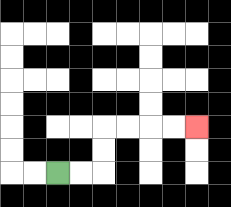{'start': '[2, 7]', 'end': '[8, 5]', 'path_directions': 'R,R,U,U,R,R,R,R', 'path_coordinates': '[[2, 7], [3, 7], [4, 7], [4, 6], [4, 5], [5, 5], [6, 5], [7, 5], [8, 5]]'}